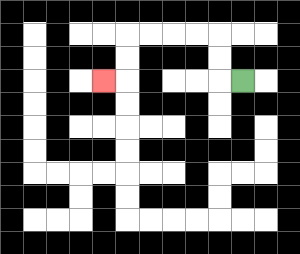{'start': '[10, 3]', 'end': '[4, 3]', 'path_directions': 'L,U,U,L,L,L,L,D,D,L', 'path_coordinates': '[[10, 3], [9, 3], [9, 2], [9, 1], [8, 1], [7, 1], [6, 1], [5, 1], [5, 2], [5, 3], [4, 3]]'}